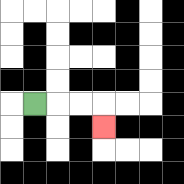{'start': '[1, 4]', 'end': '[4, 5]', 'path_directions': 'R,R,R,D', 'path_coordinates': '[[1, 4], [2, 4], [3, 4], [4, 4], [4, 5]]'}